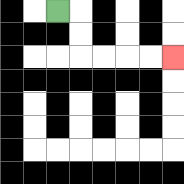{'start': '[2, 0]', 'end': '[7, 2]', 'path_directions': 'R,D,D,R,R,R,R', 'path_coordinates': '[[2, 0], [3, 0], [3, 1], [3, 2], [4, 2], [5, 2], [6, 2], [7, 2]]'}